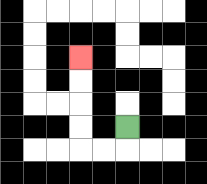{'start': '[5, 5]', 'end': '[3, 2]', 'path_directions': 'D,L,L,U,U,U,U', 'path_coordinates': '[[5, 5], [5, 6], [4, 6], [3, 6], [3, 5], [3, 4], [3, 3], [3, 2]]'}